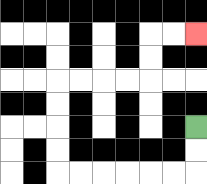{'start': '[8, 5]', 'end': '[8, 1]', 'path_directions': 'D,D,L,L,L,L,L,L,U,U,U,U,R,R,R,R,U,U,R,R', 'path_coordinates': '[[8, 5], [8, 6], [8, 7], [7, 7], [6, 7], [5, 7], [4, 7], [3, 7], [2, 7], [2, 6], [2, 5], [2, 4], [2, 3], [3, 3], [4, 3], [5, 3], [6, 3], [6, 2], [6, 1], [7, 1], [8, 1]]'}